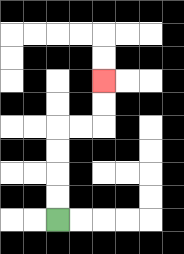{'start': '[2, 9]', 'end': '[4, 3]', 'path_directions': 'U,U,U,U,R,R,U,U', 'path_coordinates': '[[2, 9], [2, 8], [2, 7], [2, 6], [2, 5], [3, 5], [4, 5], [4, 4], [4, 3]]'}